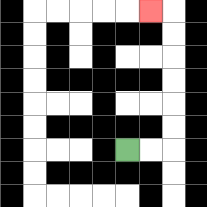{'start': '[5, 6]', 'end': '[6, 0]', 'path_directions': 'R,R,U,U,U,U,U,U,L', 'path_coordinates': '[[5, 6], [6, 6], [7, 6], [7, 5], [7, 4], [7, 3], [7, 2], [7, 1], [7, 0], [6, 0]]'}